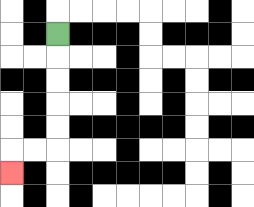{'start': '[2, 1]', 'end': '[0, 7]', 'path_directions': 'D,D,D,D,D,L,L,D', 'path_coordinates': '[[2, 1], [2, 2], [2, 3], [2, 4], [2, 5], [2, 6], [1, 6], [0, 6], [0, 7]]'}